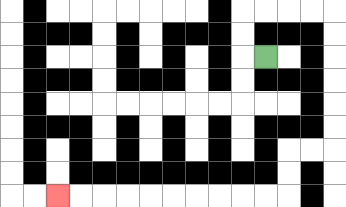{'start': '[11, 2]', 'end': '[2, 8]', 'path_directions': 'L,U,U,R,R,R,R,D,D,D,D,D,D,L,L,D,D,L,L,L,L,L,L,L,L,L,L', 'path_coordinates': '[[11, 2], [10, 2], [10, 1], [10, 0], [11, 0], [12, 0], [13, 0], [14, 0], [14, 1], [14, 2], [14, 3], [14, 4], [14, 5], [14, 6], [13, 6], [12, 6], [12, 7], [12, 8], [11, 8], [10, 8], [9, 8], [8, 8], [7, 8], [6, 8], [5, 8], [4, 8], [3, 8], [2, 8]]'}